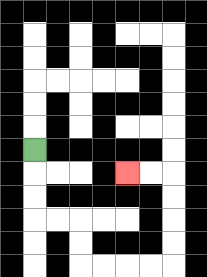{'start': '[1, 6]', 'end': '[5, 7]', 'path_directions': 'D,D,D,R,R,D,D,R,R,R,R,U,U,U,U,L,L', 'path_coordinates': '[[1, 6], [1, 7], [1, 8], [1, 9], [2, 9], [3, 9], [3, 10], [3, 11], [4, 11], [5, 11], [6, 11], [7, 11], [7, 10], [7, 9], [7, 8], [7, 7], [6, 7], [5, 7]]'}